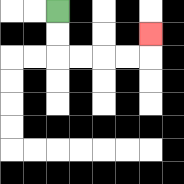{'start': '[2, 0]', 'end': '[6, 1]', 'path_directions': 'D,D,R,R,R,R,U', 'path_coordinates': '[[2, 0], [2, 1], [2, 2], [3, 2], [4, 2], [5, 2], [6, 2], [6, 1]]'}